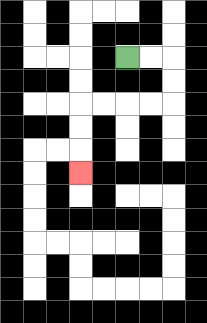{'start': '[5, 2]', 'end': '[3, 7]', 'path_directions': 'R,R,D,D,L,L,L,L,D,D,D', 'path_coordinates': '[[5, 2], [6, 2], [7, 2], [7, 3], [7, 4], [6, 4], [5, 4], [4, 4], [3, 4], [3, 5], [3, 6], [3, 7]]'}